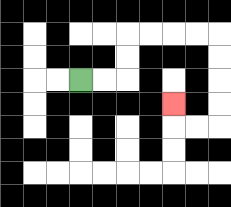{'start': '[3, 3]', 'end': '[7, 4]', 'path_directions': 'R,R,U,U,R,R,R,R,D,D,D,D,L,L,U', 'path_coordinates': '[[3, 3], [4, 3], [5, 3], [5, 2], [5, 1], [6, 1], [7, 1], [8, 1], [9, 1], [9, 2], [9, 3], [9, 4], [9, 5], [8, 5], [7, 5], [7, 4]]'}